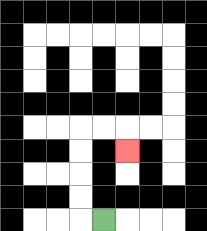{'start': '[4, 9]', 'end': '[5, 6]', 'path_directions': 'L,U,U,U,U,R,R,D', 'path_coordinates': '[[4, 9], [3, 9], [3, 8], [3, 7], [3, 6], [3, 5], [4, 5], [5, 5], [5, 6]]'}